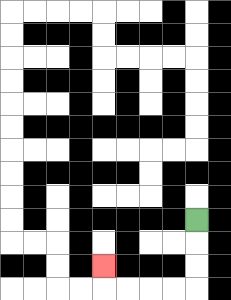{'start': '[8, 9]', 'end': '[4, 11]', 'path_directions': 'D,D,D,L,L,L,L,U', 'path_coordinates': '[[8, 9], [8, 10], [8, 11], [8, 12], [7, 12], [6, 12], [5, 12], [4, 12], [4, 11]]'}